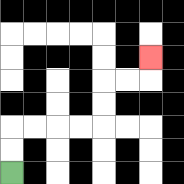{'start': '[0, 7]', 'end': '[6, 2]', 'path_directions': 'U,U,R,R,R,R,U,U,R,R,U', 'path_coordinates': '[[0, 7], [0, 6], [0, 5], [1, 5], [2, 5], [3, 5], [4, 5], [4, 4], [4, 3], [5, 3], [6, 3], [6, 2]]'}